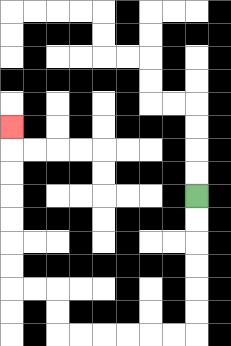{'start': '[8, 8]', 'end': '[0, 5]', 'path_directions': 'D,D,D,D,D,D,L,L,L,L,L,L,U,U,L,L,U,U,U,U,U,U,U', 'path_coordinates': '[[8, 8], [8, 9], [8, 10], [8, 11], [8, 12], [8, 13], [8, 14], [7, 14], [6, 14], [5, 14], [4, 14], [3, 14], [2, 14], [2, 13], [2, 12], [1, 12], [0, 12], [0, 11], [0, 10], [0, 9], [0, 8], [0, 7], [0, 6], [0, 5]]'}